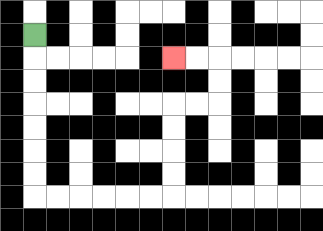{'start': '[1, 1]', 'end': '[7, 2]', 'path_directions': 'D,D,D,D,D,D,D,R,R,R,R,R,R,U,U,U,U,R,R,U,U,L,L', 'path_coordinates': '[[1, 1], [1, 2], [1, 3], [1, 4], [1, 5], [1, 6], [1, 7], [1, 8], [2, 8], [3, 8], [4, 8], [5, 8], [6, 8], [7, 8], [7, 7], [7, 6], [7, 5], [7, 4], [8, 4], [9, 4], [9, 3], [9, 2], [8, 2], [7, 2]]'}